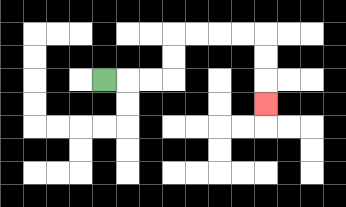{'start': '[4, 3]', 'end': '[11, 4]', 'path_directions': 'R,R,R,U,U,R,R,R,R,D,D,D', 'path_coordinates': '[[4, 3], [5, 3], [6, 3], [7, 3], [7, 2], [7, 1], [8, 1], [9, 1], [10, 1], [11, 1], [11, 2], [11, 3], [11, 4]]'}